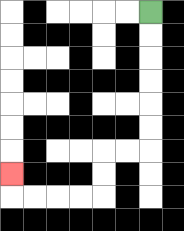{'start': '[6, 0]', 'end': '[0, 7]', 'path_directions': 'D,D,D,D,D,D,L,L,D,D,L,L,L,L,U', 'path_coordinates': '[[6, 0], [6, 1], [6, 2], [6, 3], [6, 4], [6, 5], [6, 6], [5, 6], [4, 6], [4, 7], [4, 8], [3, 8], [2, 8], [1, 8], [0, 8], [0, 7]]'}